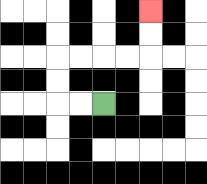{'start': '[4, 4]', 'end': '[6, 0]', 'path_directions': 'L,L,U,U,R,R,R,R,U,U', 'path_coordinates': '[[4, 4], [3, 4], [2, 4], [2, 3], [2, 2], [3, 2], [4, 2], [5, 2], [6, 2], [6, 1], [6, 0]]'}